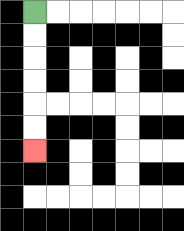{'start': '[1, 0]', 'end': '[1, 6]', 'path_directions': 'D,D,D,D,D,D', 'path_coordinates': '[[1, 0], [1, 1], [1, 2], [1, 3], [1, 4], [1, 5], [1, 6]]'}